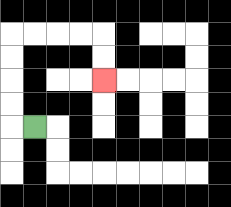{'start': '[1, 5]', 'end': '[4, 3]', 'path_directions': 'L,U,U,U,U,R,R,R,R,D,D', 'path_coordinates': '[[1, 5], [0, 5], [0, 4], [0, 3], [0, 2], [0, 1], [1, 1], [2, 1], [3, 1], [4, 1], [4, 2], [4, 3]]'}